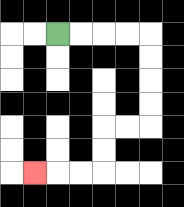{'start': '[2, 1]', 'end': '[1, 7]', 'path_directions': 'R,R,R,R,D,D,D,D,L,L,D,D,L,L,L', 'path_coordinates': '[[2, 1], [3, 1], [4, 1], [5, 1], [6, 1], [6, 2], [6, 3], [6, 4], [6, 5], [5, 5], [4, 5], [4, 6], [4, 7], [3, 7], [2, 7], [1, 7]]'}